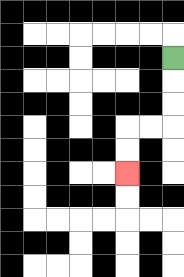{'start': '[7, 2]', 'end': '[5, 7]', 'path_directions': 'D,D,D,L,L,D,D', 'path_coordinates': '[[7, 2], [7, 3], [7, 4], [7, 5], [6, 5], [5, 5], [5, 6], [5, 7]]'}